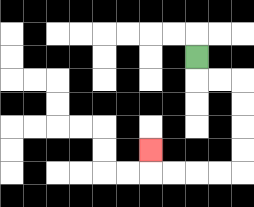{'start': '[8, 2]', 'end': '[6, 6]', 'path_directions': 'D,R,R,D,D,D,D,L,L,L,L,U', 'path_coordinates': '[[8, 2], [8, 3], [9, 3], [10, 3], [10, 4], [10, 5], [10, 6], [10, 7], [9, 7], [8, 7], [7, 7], [6, 7], [6, 6]]'}